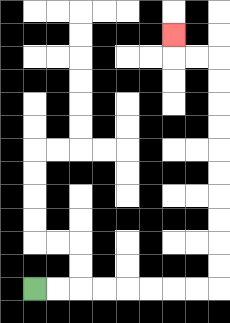{'start': '[1, 12]', 'end': '[7, 1]', 'path_directions': 'R,R,R,R,R,R,R,R,U,U,U,U,U,U,U,U,U,U,L,L,U', 'path_coordinates': '[[1, 12], [2, 12], [3, 12], [4, 12], [5, 12], [6, 12], [7, 12], [8, 12], [9, 12], [9, 11], [9, 10], [9, 9], [9, 8], [9, 7], [9, 6], [9, 5], [9, 4], [9, 3], [9, 2], [8, 2], [7, 2], [7, 1]]'}